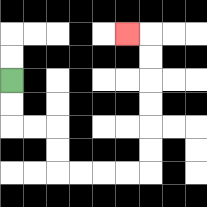{'start': '[0, 3]', 'end': '[5, 1]', 'path_directions': 'D,D,R,R,D,D,R,R,R,R,U,U,U,U,U,U,L', 'path_coordinates': '[[0, 3], [0, 4], [0, 5], [1, 5], [2, 5], [2, 6], [2, 7], [3, 7], [4, 7], [5, 7], [6, 7], [6, 6], [6, 5], [6, 4], [6, 3], [6, 2], [6, 1], [5, 1]]'}